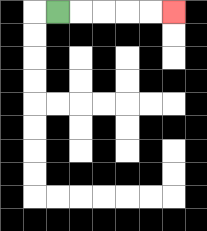{'start': '[2, 0]', 'end': '[7, 0]', 'path_directions': 'R,R,R,R,R', 'path_coordinates': '[[2, 0], [3, 0], [4, 0], [5, 0], [6, 0], [7, 0]]'}